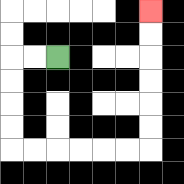{'start': '[2, 2]', 'end': '[6, 0]', 'path_directions': 'L,L,D,D,D,D,R,R,R,R,R,R,U,U,U,U,U,U', 'path_coordinates': '[[2, 2], [1, 2], [0, 2], [0, 3], [0, 4], [0, 5], [0, 6], [1, 6], [2, 6], [3, 6], [4, 6], [5, 6], [6, 6], [6, 5], [6, 4], [6, 3], [6, 2], [6, 1], [6, 0]]'}